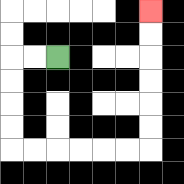{'start': '[2, 2]', 'end': '[6, 0]', 'path_directions': 'L,L,D,D,D,D,R,R,R,R,R,R,U,U,U,U,U,U', 'path_coordinates': '[[2, 2], [1, 2], [0, 2], [0, 3], [0, 4], [0, 5], [0, 6], [1, 6], [2, 6], [3, 6], [4, 6], [5, 6], [6, 6], [6, 5], [6, 4], [6, 3], [6, 2], [6, 1], [6, 0]]'}